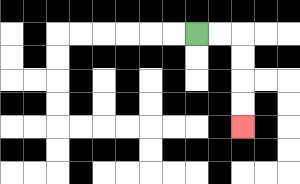{'start': '[8, 1]', 'end': '[10, 5]', 'path_directions': 'R,R,D,D,D,D', 'path_coordinates': '[[8, 1], [9, 1], [10, 1], [10, 2], [10, 3], [10, 4], [10, 5]]'}